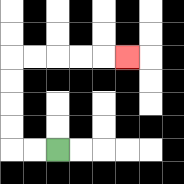{'start': '[2, 6]', 'end': '[5, 2]', 'path_directions': 'L,L,U,U,U,U,R,R,R,R,R', 'path_coordinates': '[[2, 6], [1, 6], [0, 6], [0, 5], [0, 4], [0, 3], [0, 2], [1, 2], [2, 2], [3, 2], [4, 2], [5, 2]]'}